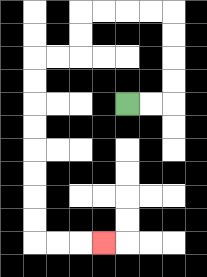{'start': '[5, 4]', 'end': '[4, 10]', 'path_directions': 'R,R,U,U,U,U,L,L,L,L,D,D,L,L,D,D,D,D,D,D,D,D,R,R,R', 'path_coordinates': '[[5, 4], [6, 4], [7, 4], [7, 3], [7, 2], [7, 1], [7, 0], [6, 0], [5, 0], [4, 0], [3, 0], [3, 1], [3, 2], [2, 2], [1, 2], [1, 3], [1, 4], [1, 5], [1, 6], [1, 7], [1, 8], [1, 9], [1, 10], [2, 10], [3, 10], [4, 10]]'}